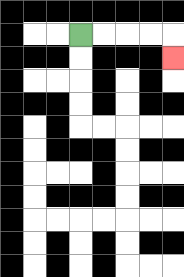{'start': '[3, 1]', 'end': '[7, 2]', 'path_directions': 'R,R,R,R,D', 'path_coordinates': '[[3, 1], [4, 1], [5, 1], [6, 1], [7, 1], [7, 2]]'}